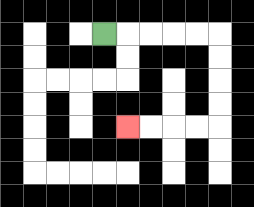{'start': '[4, 1]', 'end': '[5, 5]', 'path_directions': 'R,R,R,R,R,D,D,D,D,L,L,L,L', 'path_coordinates': '[[4, 1], [5, 1], [6, 1], [7, 1], [8, 1], [9, 1], [9, 2], [9, 3], [9, 4], [9, 5], [8, 5], [7, 5], [6, 5], [5, 5]]'}